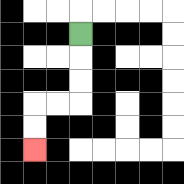{'start': '[3, 1]', 'end': '[1, 6]', 'path_directions': 'D,D,D,L,L,D,D', 'path_coordinates': '[[3, 1], [3, 2], [3, 3], [3, 4], [2, 4], [1, 4], [1, 5], [1, 6]]'}